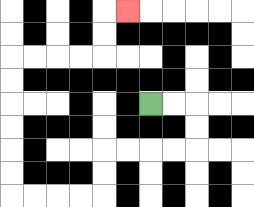{'start': '[6, 4]', 'end': '[5, 0]', 'path_directions': 'R,R,D,D,L,L,L,L,D,D,L,L,L,L,U,U,U,U,U,U,R,R,R,R,U,U,R', 'path_coordinates': '[[6, 4], [7, 4], [8, 4], [8, 5], [8, 6], [7, 6], [6, 6], [5, 6], [4, 6], [4, 7], [4, 8], [3, 8], [2, 8], [1, 8], [0, 8], [0, 7], [0, 6], [0, 5], [0, 4], [0, 3], [0, 2], [1, 2], [2, 2], [3, 2], [4, 2], [4, 1], [4, 0], [5, 0]]'}